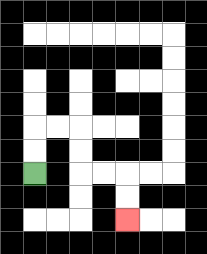{'start': '[1, 7]', 'end': '[5, 9]', 'path_directions': 'U,U,R,R,D,D,R,R,D,D', 'path_coordinates': '[[1, 7], [1, 6], [1, 5], [2, 5], [3, 5], [3, 6], [3, 7], [4, 7], [5, 7], [5, 8], [5, 9]]'}